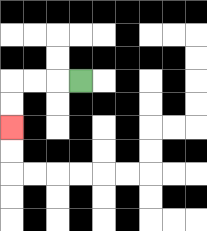{'start': '[3, 3]', 'end': '[0, 5]', 'path_directions': 'L,L,L,D,D', 'path_coordinates': '[[3, 3], [2, 3], [1, 3], [0, 3], [0, 4], [0, 5]]'}